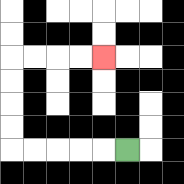{'start': '[5, 6]', 'end': '[4, 2]', 'path_directions': 'L,L,L,L,L,U,U,U,U,R,R,R,R', 'path_coordinates': '[[5, 6], [4, 6], [3, 6], [2, 6], [1, 6], [0, 6], [0, 5], [0, 4], [0, 3], [0, 2], [1, 2], [2, 2], [3, 2], [4, 2]]'}